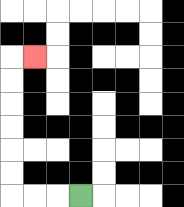{'start': '[3, 8]', 'end': '[1, 2]', 'path_directions': 'L,L,L,U,U,U,U,U,U,R', 'path_coordinates': '[[3, 8], [2, 8], [1, 8], [0, 8], [0, 7], [0, 6], [0, 5], [0, 4], [0, 3], [0, 2], [1, 2]]'}